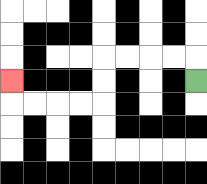{'start': '[8, 3]', 'end': '[0, 3]', 'path_directions': 'U,L,L,L,L,D,D,L,L,L,L,U', 'path_coordinates': '[[8, 3], [8, 2], [7, 2], [6, 2], [5, 2], [4, 2], [4, 3], [4, 4], [3, 4], [2, 4], [1, 4], [0, 4], [0, 3]]'}